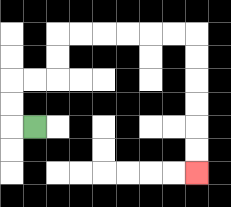{'start': '[1, 5]', 'end': '[8, 7]', 'path_directions': 'L,U,U,R,R,U,U,R,R,R,R,R,R,D,D,D,D,D,D', 'path_coordinates': '[[1, 5], [0, 5], [0, 4], [0, 3], [1, 3], [2, 3], [2, 2], [2, 1], [3, 1], [4, 1], [5, 1], [6, 1], [7, 1], [8, 1], [8, 2], [8, 3], [8, 4], [8, 5], [8, 6], [8, 7]]'}